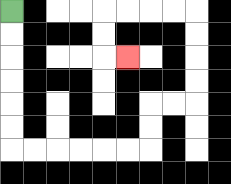{'start': '[0, 0]', 'end': '[5, 2]', 'path_directions': 'D,D,D,D,D,D,R,R,R,R,R,R,U,U,R,R,U,U,U,U,L,L,L,L,D,D,R', 'path_coordinates': '[[0, 0], [0, 1], [0, 2], [0, 3], [0, 4], [0, 5], [0, 6], [1, 6], [2, 6], [3, 6], [4, 6], [5, 6], [6, 6], [6, 5], [6, 4], [7, 4], [8, 4], [8, 3], [8, 2], [8, 1], [8, 0], [7, 0], [6, 0], [5, 0], [4, 0], [4, 1], [4, 2], [5, 2]]'}